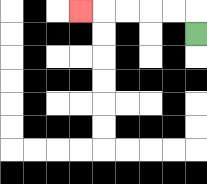{'start': '[8, 1]', 'end': '[3, 0]', 'path_directions': 'U,L,L,L,L,L', 'path_coordinates': '[[8, 1], [8, 0], [7, 0], [6, 0], [5, 0], [4, 0], [3, 0]]'}